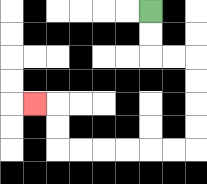{'start': '[6, 0]', 'end': '[1, 4]', 'path_directions': 'D,D,R,R,D,D,D,D,L,L,L,L,L,L,U,U,L', 'path_coordinates': '[[6, 0], [6, 1], [6, 2], [7, 2], [8, 2], [8, 3], [8, 4], [8, 5], [8, 6], [7, 6], [6, 6], [5, 6], [4, 6], [3, 6], [2, 6], [2, 5], [2, 4], [1, 4]]'}